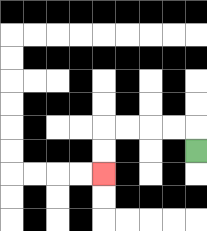{'start': '[8, 6]', 'end': '[4, 7]', 'path_directions': 'U,L,L,L,L,D,D', 'path_coordinates': '[[8, 6], [8, 5], [7, 5], [6, 5], [5, 5], [4, 5], [4, 6], [4, 7]]'}